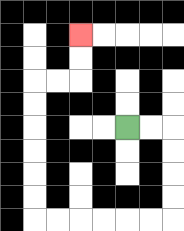{'start': '[5, 5]', 'end': '[3, 1]', 'path_directions': 'R,R,D,D,D,D,L,L,L,L,L,L,U,U,U,U,U,U,R,R,U,U', 'path_coordinates': '[[5, 5], [6, 5], [7, 5], [7, 6], [7, 7], [7, 8], [7, 9], [6, 9], [5, 9], [4, 9], [3, 9], [2, 9], [1, 9], [1, 8], [1, 7], [1, 6], [1, 5], [1, 4], [1, 3], [2, 3], [3, 3], [3, 2], [3, 1]]'}